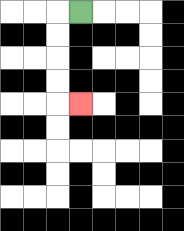{'start': '[3, 0]', 'end': '[3, 4]', 'path_directions': 'L,D,D,D,D,R', 'path_coordinates': '[[3, 0], [2, 0], [2, 1], [2, 2], [2, 3], [2, 4], [3, 4]]'}